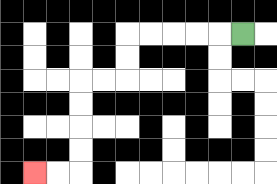{'start': '[10, 1]', 'end': '[1, 7]', 'path_directions': 'L,L,L,L,L,D,D,L,L,D,D,D,D,L,L', 'path_coordinates': '[[10, 1], [9, 1], [8, 1], [7, 1], [6, 1], [5, 1], [5, 2], [5, 3], [4, 3], [3, 3], [3, 4], [3, 5], [3, 6], [3, 7], [2, 7], [1, 7]]'}